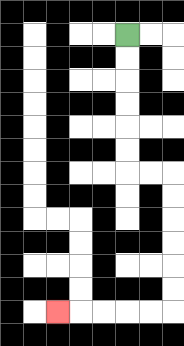{'start': '[5, 1]', 'end': '[2, 13]', 'path_directions': 'D,D,D,D,D,D,R,R,D,D,D,D,D,D,L,L,L,L,L', 'path_coordinates': '[[5, 1], [5, 2], [5, 3], [5, 4], [5, 5], [5, 6], [5, 7], [6, 7], [7, 7], [7, 8], [7, 9], [7, 10], [7, 11], [7, 12], [7, 13], [6, 13], [5, 13], [4, 13], [3, 13], [2, 13]]'}